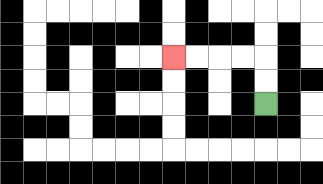{'start': '[11, 4]', 'end': '[7, 2]', 'path_directions': 'U,U,L,L,L,L', 'path_coordinates': '[[11, 4], [11, 3], [11, 2], [10, 2], [9, 2], [8, 2], [7, 2]]'}